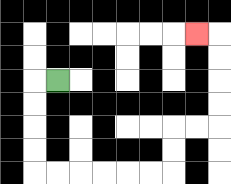{'start': '[2, 3]', 'end': '[8, 1]', 'path_directions': 'L,D,D,D,D,R,R,R,R,R,R,U,U,R,R,U,U,U,U,L', 'path_coordinates': '[[2, 3], [1, 3], [1, 4], [1, 5], [1, 6], [1, 7], [2, 7], [3, 7], [4, 7], [5, 7], [6, 7], [7, 7], [7, 6], [7, 5], [8, 5], [9, 5], [9, 4], [9, 3], [9, 2], [9, 1], [8, 1]]'}